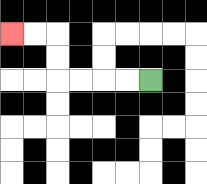{'start': '[6, 3]', 'end': '[0, 1]', 'path_directions': 'L,L,L,L,U,U,L,L', 'path_coordinates': '[[6, 3], [5, 3], [4, 3], [3, 3], [2, 3], [2, 2], [2, 1], [1, 1], [0, 1]]'}